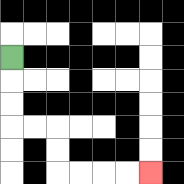{'start': '[0, 2]', 'end': '[6, 7]', 'path_directions': 'D,D,D,R,R,D,D,R,R,R,R', 'path_coordinates': '[[0, 2], [0, 3], [0, 4], [0, 5], [1, 5], [2, 5], [2, 6], [2, 7], [3, 7], [4, 7], [5, 7], [6, 7]]'}